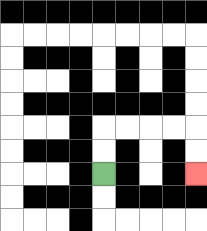{'start': '[4, 7]', 'end': '[8, 7]', 'path_directions': 'U,U,R,R,R,R,D,D', 'path_coordinates': '[[4, 7], [4, 6], [4, 5], [5, 5], [6, 5], [7, 5], [8, 5], [8, 6], [8, 7]]'}